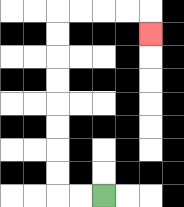{'start': '[4, 8]', 'end': '[6, 1]', 'path_directions': 'L,L,U,U,U,U,U,U,U,U,R,R,R,R,D', 'path_coordinates': '[[4, 8], [3, 8], [2, 8], [2, 7], [2, 6], [2, 5], [2, 4], [2, 3], [2, 2], [2, 1], [2, 0], [3, 0], [4, 0], [5, 0], [6, 0], [6, 1]]'}